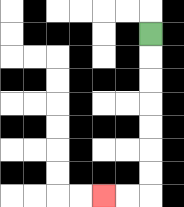{'start': '[6, 1]', 'end': '[4, 8]', 'path_directions': 'D,D,D,D,D,D,D,L,L', 'path_coordinates': '[[6, 1], [6, 2], [6, 3], [6, 4], [6, 5], [6, 6], [6, 7], [6, 8], [5, 8], [4, 8]]'}